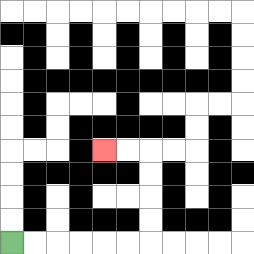{'start': '[0, 10]', 'end': '[4, 6]', 'path_directions': 'R,R,R,R,R,R,U,U,U,U,L,L', 'path_coordinates': '[[0, 10], [1, 10], [2, 10], [3, 10], [4, 10], [5, 10], [6, 10], [6, 9], [6, 8], [6, 7], [6, 6], [5, 6], [4, 6]]'}